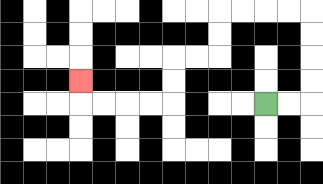{'start': '[11, 4]', 'end': '[3, 3]', 'path_directions': 'R,R,U,U,U,U,L,L,L,L,D,D,L,L,D,D,L,L,L,L,U', 'path_coordinates': '[[11, 4], [12, 4], [13, 4], [13, 3], [13, 2], [13, 1], [13, 0], [12, 0], [11, 0], [10, 0], [9, 0], [9, 1], [9, 2], [8, 2], [7, 2], [7, 3], [7, 4], [6, 4], [5, 4], [4, 4], [3, 4], [3, 3]]'}